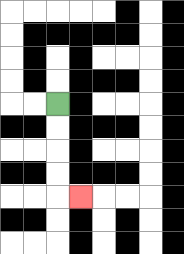{'start': '[2, 4]', 'end': '[3, 8]', 'path_directions': 'D,D,D,D,R', 'path_coordinates': '[[2, 4], [2, 5], [2, 6], [2, 7], [2, 8], [3, 8]]'}